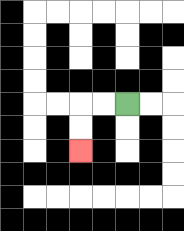{'start': '[5, 4]', 'end': '[3, 6]', 'path_directions': 'L,L,D,D', 'path_coordinates': '[[5, 4], [4, 4], [3, 4], [3, 5], [3, 6]]'}